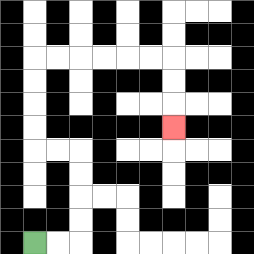{'start': '[1, 10]', 'end': '[7, 5]', 'path_directions': 'R,R,U,U,U,U,L,L,U,U,U,U,R,R,R,R,R,R,D,D,D', 'path_coordinates': '[[1, 10], [2, 10], [3, 10], [3, 9], [3, 8], [3, 7], [3, 6], [2, 6], [1, 6], [1, 5], [1, 4], [1, 3], [1, 2], [2, 2], [3, 2], [4, 2], [5, 2], [6, 2], [7, 2], [7, 3], [7, 4], [7, 5]]'}